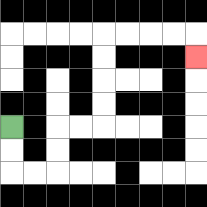{'start': '[0, 5]', 'end': '[8, 2]', 'path_directions': 'D,D,R,R,U,U,R,R,U,U,U,U,R,R,R,R,D', 'path_coordinates': '[[0, 5], [0, 6], [0, 7], [1, 7], [2, 7], [2, 6], [2, 5], [3, 5], [4, 5], [4, 4], [4, 3], [4, 2], [4, 1], [5, 1], [6, 1], [7, 1], [8, 1], [8, 2]]'}